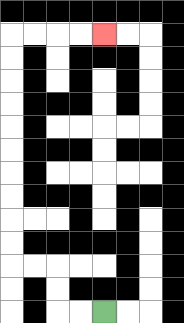{'start': '[4, 13]', 'end': '[4, 1]', 'path_directions': 'L,L,U,U,L,L,U,U,U,U,U,U,U,U,U,U,R,R,R,R', 'path_coordinates': '[[4, 13], [3, 13], [2, 13], [2, 12], [2, 11], [1, 11], [0, 11], [0, 10], [0, 9], [0, 8], [0, 7], [0, 6], [0, 5], [0, 4], [0, 3], [0, 2], [0, 1], [1, 1], [2, 1], [3, 1], [4, 1]]'}